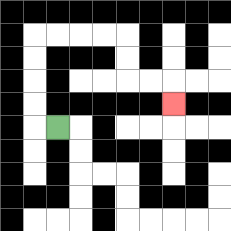{'start': '[2, 5]', 'end': '[7, 4]', 'path_directions': 'L,U,U,U,U,R,R,R,R,D,D,R,R,D', 'path_coordinates': '[[2, 5], [1, 5], [1, 4], [1, 3], [1, 2], [1, 1], [2, 1], [3, 1], [4, 1], [5, 1], [5, 2], [5, 3], [6, 3], [7, 3], [7, 4]]'}